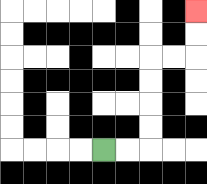{'start': '[4, 6]', 'end': '[8, 0]', 'path_directions': 'R,R,U,U,U,U,R,R,U,U', 'path_coordinates': '[[4, 6], [5, 6], [6, 6], [6, 5], [6, 4], [6, 3], [6, 2], [7, 2], [8, 2], [8, 1], [8, 0]]'}